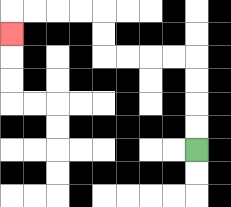{'start': '[8, 6]', 'end': '[0, 1]', 'path_directions': 'U,U,U,U,L,L,L,L,U,U,L,L,L,L,D', 'path_coordinates': '[[8, 6], [8, 5], [8, 4], [8, 3], [8, 2], [7, 2], [6, 2], [5, 2], [4, 2], [4, 1], [4, 0], [3, 0], [2, 0], [1, 0], [0, 0], [0, 1]]'}